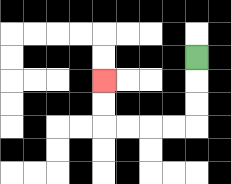{'start': '[8, 2]', 'end': '[4, 3]', 'path_directions': 'D,D,D,L,L,L,L,U,U', 'path_coordinates': '[[8, 2], [8, 3], [8, 4], [8, 5], [7, 5], [6, 5], [5, 5], [4, 5], [4, 4], [4, 3]]'}